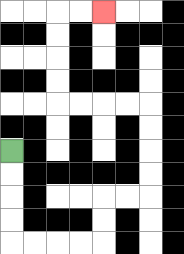{'start': '[0, 6]', 'end': '[4, 0]', 'path_directions': 'D,D,D,D,R,R,R,R,U,U,R,R,U,U,U,U,L,L,L,L,U,U,U,U,R,R', 'path_coordinates': '[[0, 6], [0, 7], [0, 8], [0, 9], [0, 10], [1, 10], [2, 10], [3, 10], [4, 10], [4, 9], [4, 8], [5, 8], [6, 8], [6, 7], [6, 6], [6, 5], [6, 4], [5, 4], [4, 4], [3, 4], [2, 4], [2, 3], [2, 2], [2, 1], [2, 0], [3, 0], [4, 0]]'}